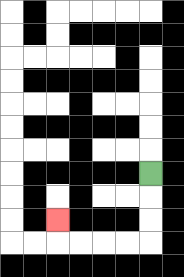{'start': '[6, 7]', 'end': '[2, 9]', 'path_directions': 'D,D,D,L,L,L,L,U', 'path_coordinates': '[[6, 7], [6, 8], [6, 9], [6, 10], [5, 10], [4, 10], [3, 10], [2, 10], [2, 9]]'}